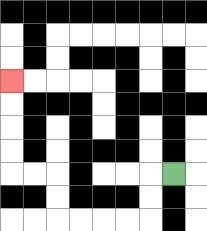{'start': '[7, 7]', 'end': '[0, 3]', 'path_directions': 'L,D,D,L,L,L,L,U,U,L,L,U,U,U,U', 'path_coordinates': '[[7, 7], [6, 7], [6, 8], [6, 9], [5, 9], [4, 9], [3, 9], [2, 9], [2, 8], [2, 7], [1, 7], [0, 7], [0, 6], [0, 5], [0, 4], [0, 3]]'}